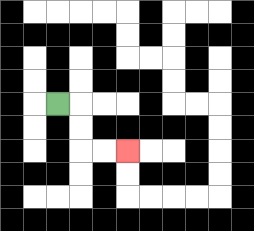{'start': '[2, 4]', 'end': '[5, 6]', 'path_directions': 'R,D,D,R,R', 'path_coordinates': '[[2, 4], [3, 4], [3, 5], [3, 6], [4, 6], [5, 6]]'}